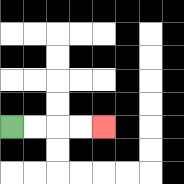{'start': '[0, 5]', 'end': '[4, 5]', 'path_directions': 'R,R,R,R', 'path_coordinates': '[[0, 5], [1, 5], [2, 5], [3, 5], [4, 5]]'}